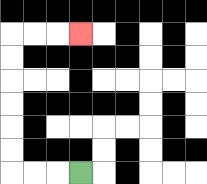{'start': '[3, 7]', 'end': '[3, 1]', 'path_directions': 'L,L,L,U,U,U,U,U,U,R,R,R', 'path_coordinates': '[[3, 7], [2, 7], [1, 7], [0, 7], [0, 6], [0, 5], [0, 4], [0, 3], [0, 2], [0, 1], [1, 1], [2, 1], [3, 1]]'}